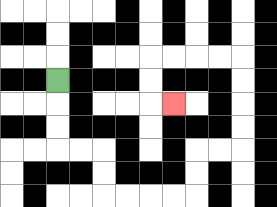{'start': '[2, 3]', 'end': '[7, 4]', 'path_directions': 'D,D,D,R,R,D,D,R,R,R,R,U,U,R,R,U,U,U,U,L,L,L,L,D,D,R', 'path_coordinates': '[[2, 3], [2, 4], [2, 5], [2, 6], [3, 6], [4, 6], [4, 7], [4, 8], [5, 8], [6, 8], [7, 8], [8, 8], [8, 7], [8, 6], [9, 6], [10, 6], [10, 5], [10, 4], [10, 3], [10, 2], [9, 2], [8, 2], [7, 2], [6, 2], [6, 3], [6, 4], [7, 4]]'}